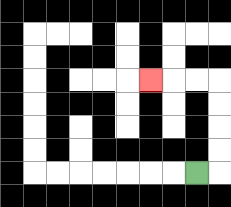{'start': '[8, 7]', 'end': '[6, 3]', 'path_directions': 'R,U,U,U,U,L,L,L', 'path_coordinates': '[[8, 7], [9, 7], [9, 6], [9, 5], [9, 4], [9, 3], [8, 3], [7, 3], [6, 3]]'}